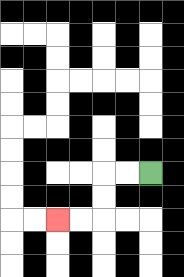{'start': '[6, 7]', 'end': '[2, 9]', 'path_directions': 'L,L,D,D,L,L', 'path_coordinates': '[[6, 7], [5, 7], [4, 7], [4, 8], [4, 9], [3, 9], [2, 9]]'}